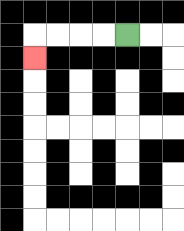{'start': '[5, 1]', 'end': '[1, 2]', 'path_directions': 'L,L,L,L,D', 'path_coordinates': '[[5, 1], [4, 1], [3, 1], [2, 1], [1, 1], [1, 2]]'}